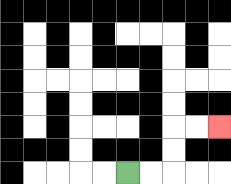{'start': '[5, 7]', 'end': '[9, 5]', 'path_directions': 'R,R,U,U,R,R', 'path_coordinates': '[[5, 7], [6, 7], [7, 7], [7, 6], [7, 5], [8, 5], [9, 5]]'}